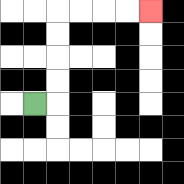{'start': '[1, 4]', 'end': '[6, 0]', 'path_directions': 'R,U,U,U,U,R,R,R,R', 'path_coordinates': '[[1, 4], [2, 4], [2, 3], [2, 2], [2, 1], [2, 0], [3, 0], [4, 0], [5, 0], [6, 0]]'}